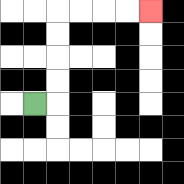{'start': '[1, 4]', 'end': '[6, 0]', 'path_directions': 'R,U,U,U,U,R,R,R,R', 'path_coordinates': '[[1, 4], [2, 4], [2, 3], [2, 2], [2, 1], [2, 0], [3, 0], [4, 0], [5, 0], [6, 0]]'}